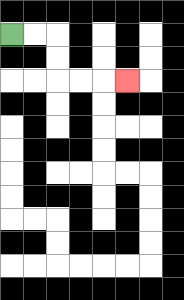{'start': '[0, 1]', 'end': '[5, 3]', 'path_directions': 'R,R,D,D,R,R,R', 'path_coordinates': '[[0, 1], [1, 1], [2, 1], [2, 2], [2, 3], [3, 3], [4, 3], [5, 3]]'}